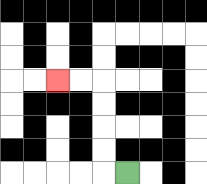{'start': '[5, 7]', 'end': '[2, 3]', 'path_directions': 'L,U,U,U,U,L,L', 'path_coordinates': '[[5, 7], [4, 7], [4, 6], [4, 5], [4, 4], [4, 3], [3, 3], [2, 3]]'}